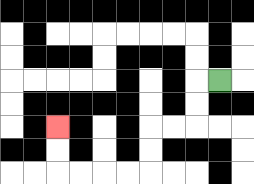{'start': '[9, 3]', 'end': '[2, 5]', 'path_directions': 'L,D,D,L,L,D,D,L,L,L,L,U,U', 'path_coordinates': '[[9, 3], [8, 3], [8, 4], [8, 5], [7, 5], [6, 5], [6, 6], [6, 7], [5, 7], [4, 7], [3, 7], [2, 7], [2, 6], [2, 5]]'}